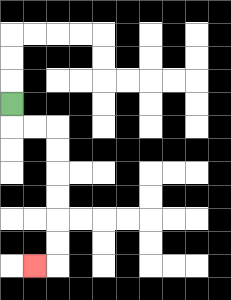{'start': '[0, 4]', 'end': '[1, 11]', 'path_directions': 'D,R,R,D,D,D,D,D,D,L', 'path_coordinates': '[[0, 4], [0, 5], [1, 5], [2, 5], [2, 6], [2, 7], [2, 8], [2, 9], [2, 10], [2, 11], [1, 11]]'}